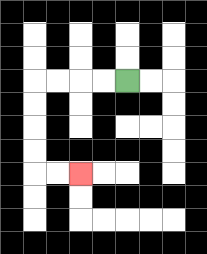{'start': '[5, 3]', 'end': '[3, 7]', 'path_directions': 'L,L,L,L,D,D,D,D,R,R', 'path_coordinates': '[[5, 3], [4, 3], [3, 3], [2, 3], [1, 3], [1, 4], [1, 5], [1, 6], [1, 7], [2, 7], [3, 7]]'}